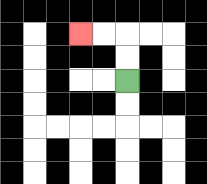{'start': '[5, 3]', 'end': '[3, 1]', 'path_directions': 'U,U,L,L', 'path_coordinates': '[[5, 3], [5, 2], [5, 1], [4, 1], [3, 1]]'}